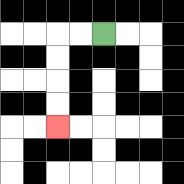{'start': '[4, 1]', 'end': '[2, 5]', 'path_directions': 'L,L,D,D,D,D', 'path_coordinates': '[[4, 1], [3, 1], [2, 1], [2, 2], [2, 3], [2, 4], [2, 5]]'}